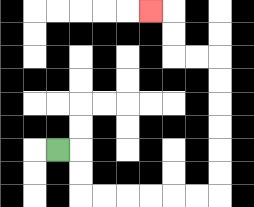{'start': '[2, 6]', 'end': '[6, 0]', 'path_directions': 'R,D,D,R,R,R,R,R,R,U,U,U,U,U,U,L,L,U,U,L', 'path_coordinates': '[[2, 6], [3, 6], [3, 7], [3, 8], [4, 8], [5, 8], [6, 8], [7, 8], [8, 8], [9, 8], [9, 7], [9, 6], [9, 5], [9, 4], [9, 3], [9, 2], [8, 2], [7, 2], [7, 1], [7, 0], [6, 0]]'}